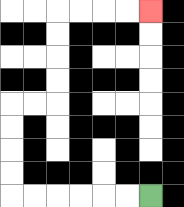{'start': '[6, 8]', 'end': '[6, 0]', 'path_directions': 'L,L,L,L,L,L,U,U,U,U,R,R,U,U,U,U,R,R,R,R', 'path_coordinates': '[[6, 8], [5, 8], [4, 8], [3, 8], [2, 8], [1, 8], [0, 8], [0, 7], [0, 6], [0, 5], [0, 4], [1, 4], [2, 4], [2, 3], [2, 2], [2, 1], [2, 0], [3, 0], [4, 0], [5, 0], [6, 0]]'}